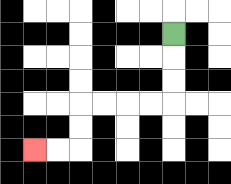{'start': '[7, 1]', 'end': '[1, 6]', 'path_directions': 'D,D,D,L,L,L,L,D,D,L,L', 'path_coordinates': '[[7, 1], [7, 2], [7, 3], [7, 4], [6, 4], [5, 4], [4, 4], [3, 4], [3, 5], [3, 6], [2, 6], [1, 6]]'}